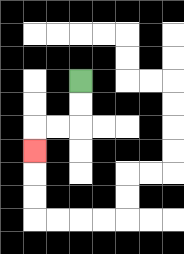{'start': '[3, 3]', 'end': '[1, 6]', 'path_directions': 'D,D,L,L,D', 'path_coordinates': '[[3, 3], [3, 4], [3, 5], [2, 5], [1, 5], [1, 6]]'}